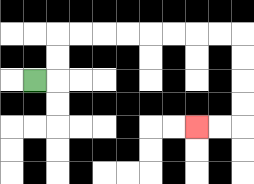{'start': '[1, 3]', 'end': '[8, 5]', 'path_directions': 'R,U,U,R,R,R,R,R,R,R,R,D,D,D,D,L,L', 'path_coordinates': '[[1, 3], [2, 3], [2, 2], [2, 1], [3, 1], [4, 1], [5, 1], [6, 1], [7, 1], [8, 1], [9, 1], [10, 1], [10, 2], [10, 3], [10, 4], [10, 5], [9, 5], [8, 5]]'}